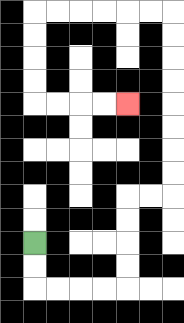{'start': '[1, 10]', 'end': '[5, 4]', 'path_directions': 'D,D,R,R,R,R,U,U,U,U,R,R,U,U,U,U,U,U,U,U,L,L,L,L,L,L,D,D,D,D,R,R,R,R', 'path_coordinates': '[[1, 10], [1, 11], [1, 12], [2, 12], [3, 12], [4, 12], [5, 12], [5, 11], [5, 10], [5, 9], [5, 8], [6, 8], [7, 8], [7, 7], [7, 6], [7, 5], [7, 4], [7, 3], [7, 2], [7, 1], [7, 0], [6, 0], [5, 0], [4, 0], [3, 0], [2, 0], [1, 0], [1, 1], [1, 2], [1, 3], [1, 4], [2, 4], [3, 4], [4, 4], [5, 4]]'}